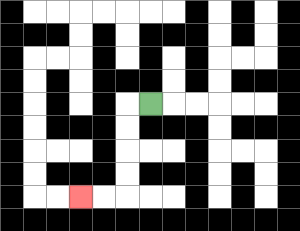{'start': '[6, 4]', 'end': '[3, 8]', 'path_directions': 'L,D,D,D,D,L,L', 'path_coordinates': '[[6, 4], [5, 4], [5, 5], [5, 6], [5, 7], [5, 8], [4, 8], [3, 8]]'}